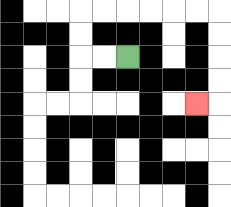{'start': '[5, 2]', 'end': '[8, 4]', 'path_directions': 'L,L,U,U,R,R,R,R,R,R,D,D,D,D,L', 'path_coordinates': '[[5, 2], [4, 2], [3, 2], [3, 1], [3, 0], [4, 0], [5, 0], [6, 0], [7, 0], [8, 0], [9, 0], [9, 1], [9, 2], [9, 3], [9, 4], [8, 4]]'}